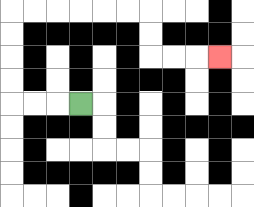{'start': '[3, 4]', 'end': '[9, 2]', 'path_directions': 'L,L,L,U,U,U,U,R,R,R,R,R,R,D,D,R,R,R', 'path_coordinates': '[[3, 4], [2, 4], [1, 4], [0, 4], [0, 3], [0, 2], [0, 1], [0, 0], [1, 0], [2, 0], [3, 0], [4, 0], [5, 0], [6, 0], [6, 1], [6, 2], [7, 2], [8, 2], [9, 2]]'}